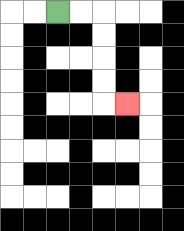{'start': '[2, 0]', 'end': '[5, 4]', 'path_directions': 'R,R,D,D,D,D,R', 'path_coordinates': '[[2, 0], [3, 0], [4, 0], [4, 1], [4, 2], [4, 3], [4, 4], [5, 4]]'}